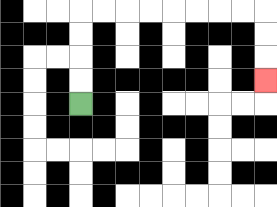{'start': '[3, 4]', 'end': '[11, 3]', 'path_directions': 'U,U,U,U,R,R,R,R,R,R,R,R,D,D,D', 'path_coordinates': '[[3, 4], [3, 3], [3, 2], [3, 1], [3, 0], [4, 0], [5, 0], [6, 0], [7, 0], [8, 0], [9, 0], [10, 0], [11, 0], [11, 1], [11, 2], [11, 3]]'}